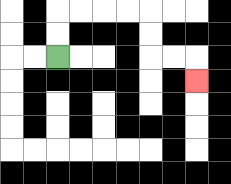{'start': '[2, 2]', 'end': '[8, 3]', 'path_directions': 'U,U,R,R,R,R,D,D,R,R,D', 'path_coordinates': '[[2, 2], [2, 1], [2, 0], [3, 0], [4, 0], [5, 0], [6, 0], [6, 1], [6, 2], [7, 2], [8, 2], [8, 3]]'}